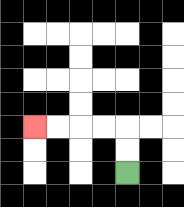{'start': '[5, 7]', 'end': '[1, 5]', 'path_directions': 'U,U,L,L,L,L', 'path_coordinates': '[[5, 7], [5, 6], [5, 5], [4, 5], [3, 5], [2, 5], [1, 5]]'}